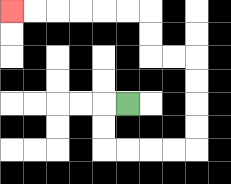{'start': '[5, 4]', 'end': '[0, 0]', 'path_directions': 'L,D,D,R,R,R,R,U,U,U,U,L,L,U,U,L,L,L,L,L,L', 'path_coordinates': '[[5, 4], [4, 4], [4, 5], [4, 6], [5, 6], [6, 6], [7, 6], [8, 6], [8, 5], [8, 4], [8, 3], [8, 2], [7, 2], [6, 2], [6, 1], [6, 0], [5, 0], [4, 0], [3, 0], [2, 0], [1, 0], [0, 0]]'}